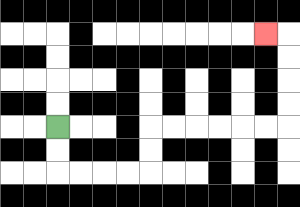{'start': '[2, 5]', 'end': '[11, 1]', 'path_directions': 'D,D,R,R,R,R,U,U,R,R,R,R,R,R,U,U,U,U,L', 'path_coordinates': '[[2, 5], [2, 6], [2, 7], [3, 7], [4, 7], [5, 7], [6, 7], [6, 6], [6, 5], [7, 5], [8, 5], [9, 5], [10, 5], [11, 5], [12, 5], [12, 4], [12, 3], [12, 2], [12, 1], [11, 1]]'}